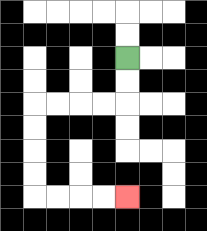{'start': '[5, 2]', 'end': '[5, 8]', 'path_directions': 'D,D,L,L,L,L,D,D,D,D,R,R,R,R', 'path_coordinates': '[[5, 2], [5, 3], [5, 4], [4, 4], [3, 4], [2, 4], [1, 4], [1, 5], [1, 6], [1, 7], [1, 8], [2, 8], [3, 8], [4, 8], [5, 8]]'}